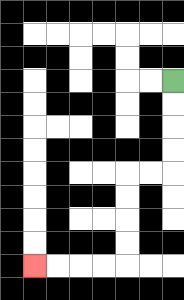{'start': '[7, 3]', 'end': '[1, 11]', 'path_directions': 'D,D,D,D,L,L,D,D,D,D,L,L,L,L', 'path_coordinates': '[[7, 3], [7, 4], [7, 5], [7, 6], [7, 7], [6, 7], [5, 7], [5, 8], [5, 9], [5, 10], [5, 11], [4, 11], [3, 11], [2, 11], [1, 11]]'}